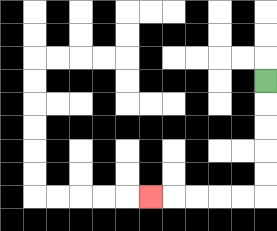{'start': '[11, 3]', 'end': '[6, 8]', 'path_directions': 'D,D,D,D,D,L,L,L,L,L', 'path_coordinates': '[[11, 3], [11, 4], [11, 5], [11, 6], [11, 7], [11, 8], [10, 8], [9, 8], [8, 8], [7, 8], [6, 8]]'}